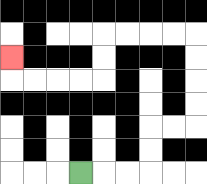{'start': '[3, 7]', 'end': '[0, 2]', 'path_directions': 'R,R,R,U,U,R,R,U,U,U,U,L,L,L,L,D,D,L,L,L,L,U', 'path_coordinates': '[[3, 7], [4, 7], [5, 7], [6, 7], [6, 6], [6, 5], [7, 5], [8, 5], [8, 4], [8, 3], [8, 2], [8, 1], [7, 1], [6, 1], [5, 1], [4, 1], [4, 2], [4, 3], [3, 3], [2, 3], [1, 3], [0, 3], [0, 2]]'}